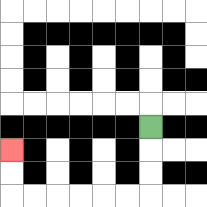{'start': '[6, 5]', 'end': '[0, 6]', 'path_directions': 'D,D,D,L,L,L,L,L,L,U,U', 'path_coordinates': '[[6, 5], [6, 6], [6, 7], [6, 8], [5, 8], [4, 8], [3, 8], [2, 8], [1, 8], [0, 8], [0, 7], [0, 6]]'}